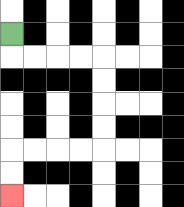{'start': '[0, 1]', 'end': '[0, 8]', 'path_directions': 'D,R,R,R,R,D,D,D,D,L,L,L,L,D,D', 'path_coordinates': '[[0, 1], [0, 2], [1, 2], [2, 2], [3, 2], [4, 2], [4, 3], [4, 4], [4, 5], [4, 6], [3, 6], [2, 6], [1, 6], [0, 6], [0, 7], [0, 8]]'}